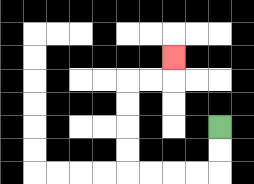{'start': '[9, 5]', 'end': '[7, 2]', 'path_directions': 'D,D,L,L,L,L,U,U,U,U,R,R,U', 'path_coordinates': '[[9, 5], [9, 6], [9, 7], [8, 7], [7, 7], [6, 7], [5, 7], [5, 6], [5, 5], [5, 4], [5, 3], [6, 3], [7, 3], [7, 2]]'}